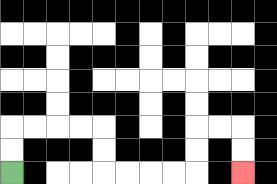{'start': '[0, 7]', 'end': '[10, 7]', 'path_directions': 'U,U,R,R,R,R,D,D,R,R,R,R,U,U,R,R,D,D', 'path_coordinates': '[[0, 7], [0, 6], [0, 5], [1, 5], [2, 5], [3, 5], [4, 5], [4, 6], [4, 7], [5, 7], [6, 7], [7, 7], [8, 7], [8, 6], [8, 5], [9, 5], [10, 5], [10, 6], [10, 7]]'}